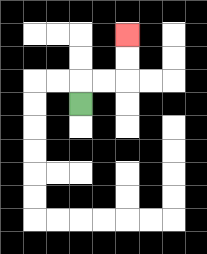{'start': '[3, 4]', 'end': '[5, 1]', 'path_directions': 'U,R,R,U,U', 'path_coordinates': '[[3, 4], [3, 3], [4, 3], [5, 3], [5, 2], [5, 1]]'}